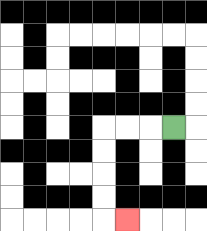{'start': '[7, 5]', 'end': '[5, 9]', 'path_directions': 'L,L,L,D,D,D,D,R', 'path_coordinates': '[[7, 5], [6, 5], [5, 5], [4, 5], [4, 6], [4, 7], [4, 8], [4, 9], [5, 9]]'}